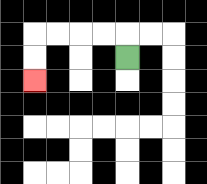{'start': '[5, 2]', 'end': '[1, 3]', 'path_directions': 'U,L,L,L,L,D,D', 'path_coordinates': '[[5, 2], [5, 1], [4, 1], [3, 1], [2, 1], [1, 1], [1, 2], [1, 3]]'}